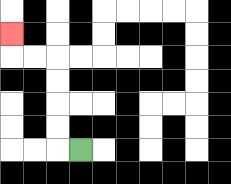{'start': '[3, 6]', 'end': '[0, 1]', 'path_directions': 'L,U,U,U,U,L,L,U', 'path_coordinates': '[[3, 6], [2, 6], [2, 5], [2, 4], [2, 3], [2, 2], [1, 2], [0, 2], [0, 1]]'}